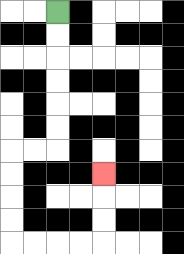{'start': '[2, 0]', 'end': '[4, 7]', 'path_directions': 'D,D,D,D,D,D,L,L,D,D,D,D,R,R,R,R,U,U,U', 'path_coordinates': '[[2, 0], [2, 1], [2, 2], [2, 3], [2, 4], [2, 5], [2, 6], [1, 6], [0, 6], [0, 7], [0, 8], [0, 9], [0, 10], [1, 10], [2, 10], [3, 10], [4, 10], [4, 9], [4, 8], [4, 7]]'}